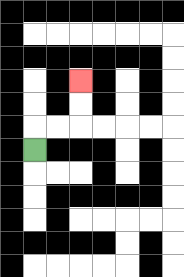{'start': '[1, 6]', 'end': '[3, 3]', 'path_directions': 'U,R,R,U,U', 'path_coordinates': '[[1, 6], [1, 5], [2, 5], [3, 5], [3, 4], [3, 3]]'}